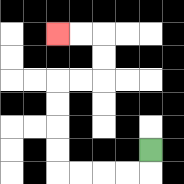{'start': '[6, 6]', 'end': '[2, 1]', 'path_directions': 'D,L,L,L,L,U,U,U,U,R,R,U,U,L,L', 'path_coordinates': '[[6, 6], [6, 7], [5, 7], [4, 7], [3, 7], [2, 7], [2, 6], [2, 5], [2, 4], [2, 3], [3, 3], [4, 3], [4, 2], [4, 1], [3, 1], [2, 1]]'}